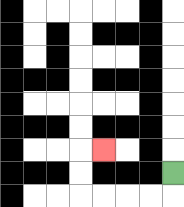{'start': '[7, 7]', 'end': '[4, 6]', 'path_directions': 'D,L,L,L,L,U,U,R', 'path_coordinates': '[[7, 7], [7, 8], [6, 8], [5, 8], [4, 8], [3, 8], [3, 7], [3, 6], [4, 6]]'}